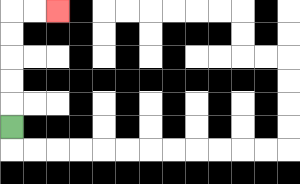{'start': '[0, 5]', 'end': '[2, 0]', 'path_directions': 'U,U,U,U,U,R,R', 'path_coordinates': '[[0, 5], [0, 4], [0, 3], [0, 2], [0, 1], [0, 0], [1, 0], [2, 0]]'}